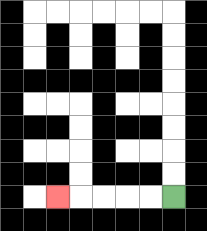{'start': '[7, 8]', 'end': '[2, 8]', 'path_directions': 'L,L,L,L,L', 'path_coordinates': '[[7, 8], [6, 8], [5, 8], [4, 8], [3, 8], [2, 8]]'}